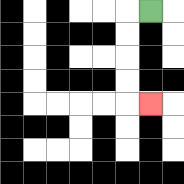{'start': '[6, 0]', 'end': '[6, 4]', 'path_directions': 'L,D,D,D,D,R', 'path_coordinates': '[[6, 0], [5, 0], [5, 1], [5, 2], [5, 3], [5, 4], [6, 4]]'}